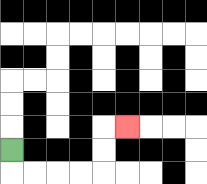{'start': '[0, 6]', 'end': '[5, 5]', 'path_directions': 'D,R,R,R,R,U,U,R', 'path_coordinates': '[[0, 6], [0, 7], [1, 7], [2, 7], [3, 7], [4, 7], [4, 6], [4, 5], [5, 5]]'}